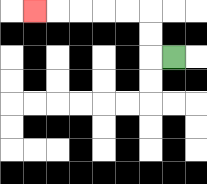{'start': '[7, 2]', 'end': '[1, 0]', 'path_directions': 'L,U,U,L,L,L,L,L', 'path_coordinates': '[[7, 2], [6, 2], [6, 1], [6, 0], [5, 0], [4, 0], [3, 0], [2, 0], [1, 0]]'}